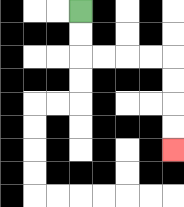{'start': '[3, 0]', 'end': '[7, 6]', 'path_directions': 'D,D,R,R,R,R,D,D,D,D', 'path_coordinates': '[[3, 0], [3, 1], [3, 2], [4, 2], [5, 2], [6, 2], [7, 2], [7, 3], [7, 4], [7, 5], [7, 6]]'}